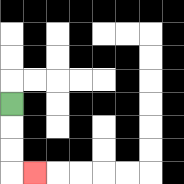{'start': '[0, 4]', 'end': '[1, 7]', 'path_directions': 'D,D,D,R', 'path_coordinates': '[[0, 4], [0, 5], [0, 6], [0, 7], [1, 7]]'}